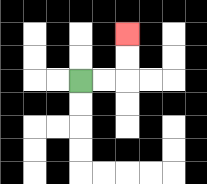{'start': '[3, 3]', 'end': '[5, 1]', 'path_directions': 'R,R,U,U', 'path_coordinates': '[[3, 3], [4, 3], [5, 3], [5, 2], [5, 1]]'}